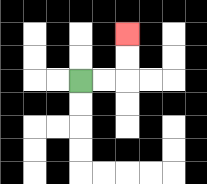{'start': '[3, 3]', 'end': '[5, 1]', 'path_directions': 'R,R,U,U', 'path_coordinates': '[[3, 3], [4, 3], [5, 3], [5, 2], [5, 1]]'}